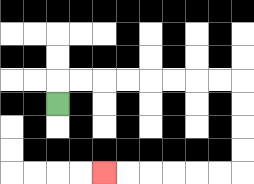{'start': '[2, 4]', 'end': '[4, 7]', 'path_directions': 'U,R,R,R,R,R,R,R,R,D,D,D,D,L,L,L,L,L,L', 'path_coordinates': '[[2, 4], [2, 3], [3, 3], [4, 3], [5, 3], [6, 3], [7, 3], [8, 3], [9, 3], [10, 3], [10, 4], [10, 5], [10, 6], [10, 7], [9, 7], [8, 7], [7, 7], [6, 7], [5, 7], [4, 7]]'}